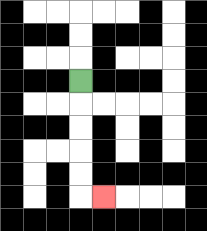{'start': '[3, 3]', 'end': '[4, 8]', 'path_directions': 'D,D,D,D,D,R', 'path_coordinates': '[[3, 3], [3, 4], [3, 5], [3, 6], [3, 7], [3, 8], [4, 8]]'}